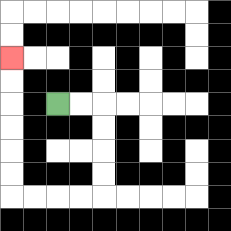{'start': '[2, 4]', 'end': '[0, 2]', 'path_directions': 'R,R,D,D,D,D,L,L,L,L,U,U,U,U,U,U', 'path_coordinates': '[[2, 4], [3, 4], [4, 4], [4, 5], [4, 6], [4, 7], [4, 8], [3, 8], [2, 8], [1, 8], [0, 8], [0, 7], [0, 6], [0, 5], [0, 4], [0, 3], [0, 2]]'}